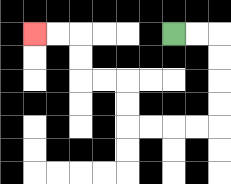{'start': '[7, 1]', 'end': '[1, 1]', 'path_directions': 'R,R,D,D,D,D,L,L,L,L,U,U,L,L,U,U,L,L', 'path_coordinates': '[[7, 1], [8, 1], [9, 1], [9, 2], [9, 3], [9, 4], [9, 5], [8, 5], [7, 5], [6, 5], [5, 5], [5, 4], [5, 3], [4, 3], [3, 3], [3, 2], [3, 1], [2, 1], [1, 1]]'}